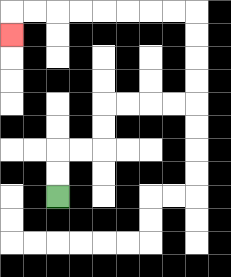{'start': '[2, 8]', 'end': '[0, 1]', 'path_directions': 'U,U,R,R,U,U,R,R,R,R,U,U,U,U,L,L,L,L,L,L,L,L,D', 'path_coordinates': '[[2, 8], [2, 7], [2, 6], [3, 6], [4, 6], [4, 5], [4, 4], [5, 4], [6, 4], [7, 4], [8, 4], [8, 3], [8, 2], [8, 1], [8, 0], [7, 0], [6, 0], [5, 0], [4, 0], [3, 0], [2, 0], [1, 0], [0, 0], [0, 1]]'}